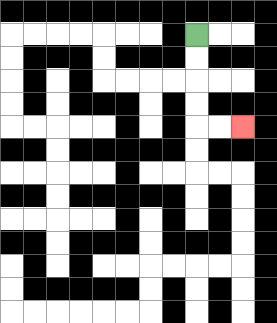{'start': '[8, 1]', 'end': '[10, 5]', 'path_directions': 'D,D,D,D,R,R', 'path_coordinates': '[[8, 1], [8, 2], [8, 3], [8, 4], [8, 5], [9, 5], [10, 5]]'}